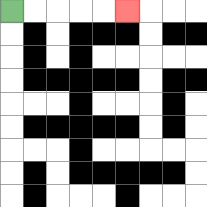{'start': '[0, 0]', 'end': '[5, 0]', 'path_directions': 'R,R,R,R,R', 'path_coordinates': '[[0, 0], [1, 0], [2, 0], [3, 0], [4, 0], [5, 0]]'}